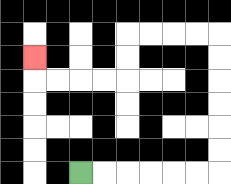{'start': '[3, 7]', 'end': '[1, 2]', 'path_directions': 'R,R,R,R,R,R,U,U,U,U,U,U,L,L,L,L,D,D,L,L,L,L,U', 'path_coordinates': '[[3, 7], [4, 7], [5, 7], [6, 7], [7, 7], [8, 7], [9, 7], [9, 6], [9, 5], [9, 4], [9, 3], [9, 2], [9, 1], [8, 1], [7, 1], [6, 1], [5, 1], [5, 2], [5, 3], [4, 3], [3, 3], [2, 3], [1, 3], [1, 2]]'}